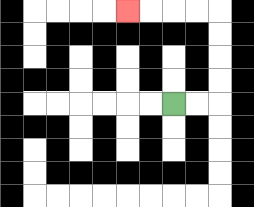{'start': '[7, 4]', 'end': '[5, 0]', 'path_directions': 'R,R,U,U,U,U,L,L,L,L', 'path_coordinates': '[[7, 4], [8, 4], [9, 4], [9, 3], [9, 2], [9, 1], [9, 0], [8, 0], [7, 0], [6, 0], [5, 0]]'}